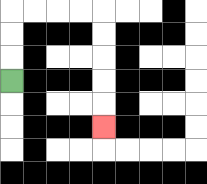{'start': '[0, 3]', 'end': '[4, 5]', 'path_directions': 'U,U,U,R,R,R,R,D,D,D,D,D', 'path_coordinates': '[[0, 3], [0, 2], [0, 1], [0, 0], [1, 0], [2, 0], [3, 0], [4, 0], [4, 1], [4, 2], [4, 3], [4, 4], [4, 5]]'}